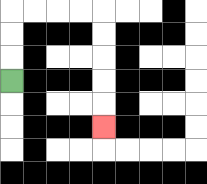{'start': '[0, 3]', 'end': '[4, 5]', 'path_directions': 'U,U,U,R,R,R,R,D,D,D,D,D', 'path_coordinates': '[[0, 3], [0, 2], [0, 1], [0, 0], [1, 0], [2, 0], [3, 0], [4, 0], [4, 1], [4, 2], [4, 3], [4, 4], [4, 5]]'}